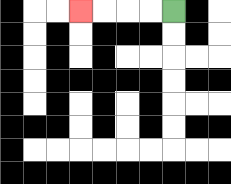{'start': '[7, 0]', 'end': '[3, 0]', 'path_directions': 'L,L,L,L', 'path_coordinates': '[[7, 0], [6, 0], [5, 0], [4, 0], [3, 0]]'}